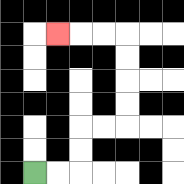{'start': '[1, 7]', 'end': '[2, 1]', 'path_directions': 'R,R,U,U,R,R,U,U,U,U,L,L,L', 'path_coordinates': '[[1, 7], [2, 7], [3, 7], [3, 6], [3, 5], [4, 5], [5, 5], [5, 4], [5, 3], [5, 2], [5, 1], [4, 1], [3, 1], [2, 1]]'}